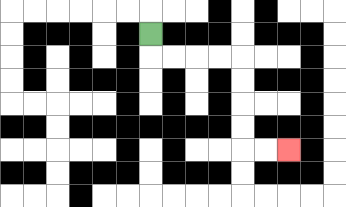{'start': '[6, 1]', 'end': '[12, 6]', 'path_directions': 'D,R,R,R,R,D,D,D,D,R,R', 'path_coordinates': '[[6, 1], [6, 2], [7, 2], [8, 2], [9, 2], [10, 2], [10, 3], [10, 4], [10, 5], [10, 6], [11, 6], [12, 6]]'}